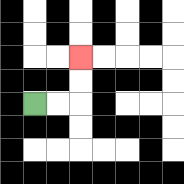{'start': '[1, 4]', 'end': '[3, 2]', 'path_directions': 'R,R,U,U', 'path_coordinates': '[[1, 4], [2, 4], [3, 4], [3, 3], [3, 2]]'}